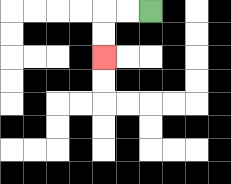{'start': '[6, 0]', 'end': '[4, 2]', 'path_directions': 'L,L,D,D', 'path_coordinates': '[[6, 0], [5, 0], [4, 0], [4, 1], [4, 2]]'}